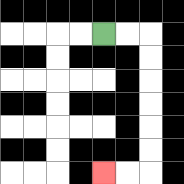{'start': '[4, 1]', 'end': '[4, 7]', 'path_directions': 'R,R,D,D,D,D,D,D,L,L', 'path_coordinates': '[[4, 1], [5, 1], [6, 1], [6, 2], [6, 3], [6, 4], [6, 5], [6, 6], [6, 7], [5, 7], [4, 7]]'}